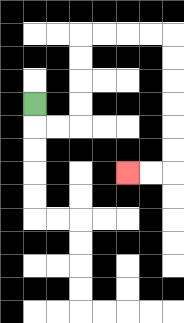{'start': '[1, 4]', 'end': '[5, 7]', 'path_directions': 'D,R,R,U,U,U,U,R,R,R,R,D,D,D,D,D,D,L,L', 'path_coordinates': '[[1, 4], [1, 5], [2, 5], [3, 5], [3, 4], [3, 3], [3, 2], [3, 1], [4, 1], [5, 1], [6, 1], [7, 1], [7, 2], [7, 3], [7, 4], [7, 5], [7, 6], [7, 7], [6, 7], [5, 7]]'}